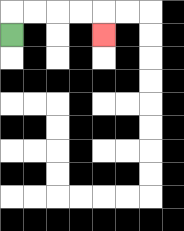{'start': '[0, 1]', 'end': '[4, 1]', 'path_directions': 'U,R,R,R,R,D', 'path_coordinates': '[[0, 1], [0, 0], [1, 0], [2, 0], [3, 0], [4, 0], [4, 1]]'}